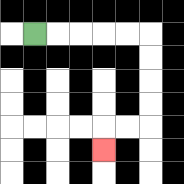{'start': '[1, 1]', 'end': '[4, 6]', 'path_directions': 'R,R,R,R,R,D,D,D,D,L,L,D', 'path_coordinates': '[[1, 1], [2, 1], [3, 1], [4, 1], [5, 1], [6, 1], [6, 2], [6, 3], [6, 4], [6, 5], [5, 5], [4, 5], [4, 6]]'}